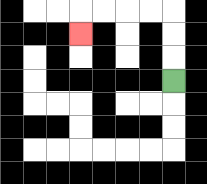{'start': '[7, 3]', 'end': '[3, 1]', 'path_directions': 'U,U,U,L,L,L,L,D', 'path_coordinates': '[[7, 3], [7, 2], [7, 1], [7, 0], [6, 0], [5, 0], [4, 0], [3, 0], [3, 1]]'}